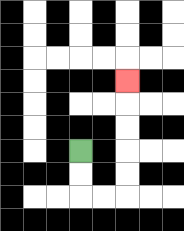{'start': '[3, 6]', 'end': '[5, 3]', 'path_directions': 'D,D,R,R,U,U,U,U,U', 'path_coordinates': '[[3, 6], [3, 7], [3, 8], [4, 8], [5, 8], [5, 7], [5, 6], [5, 5], [5, 4], [5, 3]]'}